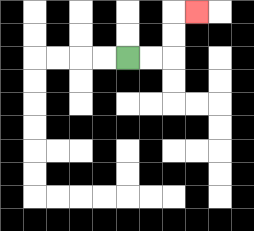{'start': '[5, 2]', 'end': '[8, 0]', 'path_directions': 'R,R,U,U,R', 'path_coordinates': '[[5, 2], [6, 2], [7, 2], [7, 1], [7, 0], [8, 0]]'}